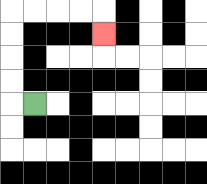{'start': '[1, 4]', 'end': '[4, 1]', 'path_directions': 'L,U,U,U,U,R,R,R,R,D', 'path_coordinates': '[[1, 4], [0, 4], [0, 3], [0, 2], [0, 1], [0, 0], [1, 0], [2, 0], [3, 0], [4, 0], [4, 1]]'}